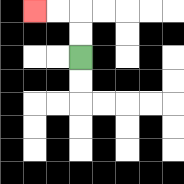{'start': '[3, 2]', 'end': '[1, 0]', 'path_directions': 'U,U,L,L', 'path_coordinates': '[[3, 2], [3, 1], [3, 0], [2, 0], [1, 0]]'}